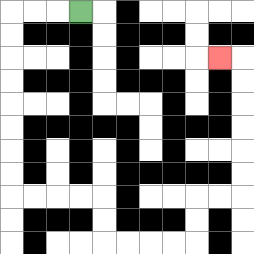{'start': '[3, 0]', 'end': '[9, 2]', 'path_directions': 'L,L,L,D,D,D,D,D,D,D,D,R,R,R,R,D,D,R,R,R,R,U,U,R,R,U,U,U,U,U,U,L', 'path_coordinates': '[[3, 0], [2, 0], [1, 0], [0, 0], [0, 1], [0, 2], [0, 3], [0, 4], [0, 5], [0, 6], [0, 7], [0, 8], [1, 8], [2, 8], [3, 8], [4, 8], [4, 9], [4, 10], [5, 10], [6, 10], [7, 10], [8, 10], [8, 9], [8, 8], [9, 8], [10, 8], [10, 7], [10, 6], [10, 5], [10, 4], [10, 3], [10, 2], [9, 2]]'}